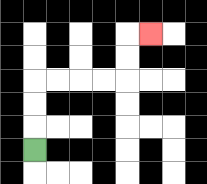{'start': '[1, 6]', 'end': '[6, 1]', 'path_directions': 'U,U,U,R,R,R,R,U,U,R', 'path_coordinates': '[[1, 6], [1, 5], [1, 4], [1, 3], [2, 3], [3, 3], [4, 3], [5, 3], [5, 2], [5, 1], [6, 1]]'}